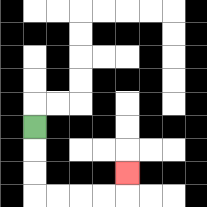{'start': '[1, 5]', 'end': '[5, 7]', 'path_directions': 'D,D,D,R,R,R,R,U', 'path_coordinates': '[[1, 5], [1, 6], [1, 7], [1, 8], [2, 8], [3, 8], [4, 8], [5, 8], [5, 7]]'}